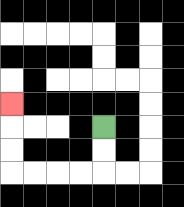{'start': '[4, 5]', 'end': '[0, 4]', 'path_directions': 'D,D,L,L,L,L,U,U,U', 'path_coordinates': '[[4, 5], [4, 6], [4, 7], [3, 7], [2, 7], [1, 7], [0, 7], [0, 6], [0, 5], [0, 4]]'}